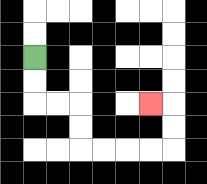{'start': '[1, 2]', 'end': '[6, 4]', 'path_directions': 'D,D,R,R,D,D,R,R,R,R,U,U,L', 'path_coordinates': '[[1, 2], [1, 3], [1, 4], [2, 4], [3, 4], [3, 5], [3, 6], [4, 6], [5, 6], [6, 6], [7, 6], [7, 5], [7, 4], [6, 4]]'}